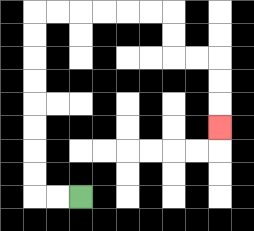{'start': '[3, 8]', 'end': '[9, 5]', 'path_directions': 'L,L,U,U,U,U,U,U,U,U,R,R,R,R,R,R,D,D,R,R,D,D,D', 'path_coordinates': '[[3, 8], [2, 8], [1, 8], [1, 7], [1, 6], [1, 5], [1, 4], [1, 3], [1, 2], [1, 1], [1, 0], [2, 0], [3, 0], [4, 0], [5, 0], [6, 0], [7, 0], [7, 1], [7, 2], [8, 2], [9, 2], [9, 3], [9, 4], [9, 5]]'}